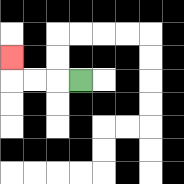{'start': '[3, 3]', 'end': '[0, 2]', 'path_directions': 'L,L,L,U', 'path_coordinates': '[[3, 3], [2, 3], [1, 3], [0, 3], [0, 2]]'}